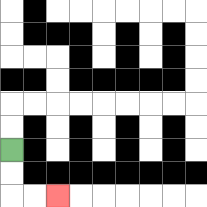{'start': '[0, 6]', 'end': '[2, 8]', 'path_directions': 'D,D,R,R', 'path_coordinates': '[[0, 6], [0, 7], [0, 8], [1, 8], [2, 8]]'}